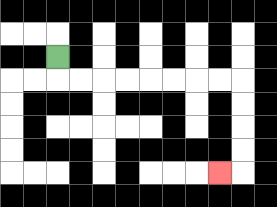{'start': '[2, 2]', 'end': '[9, 7]', 'path_directions': 'D,R,R,R,R,R,R,R,R,D,D,D,D,L', 'path_coordinates': '[[2, 2], [2, 3], [3, 3], [4, 3], [5, 3], [6, 3], [7, 3], [8, 3], [9, 3], [10, 3], [10, 4], [10, 5], [10, 6], [10, 7], [9, 7]]'}